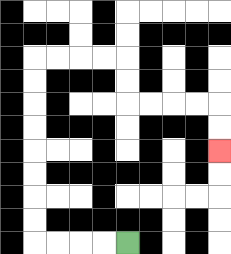{'start': '[5, 10]', 'end': '[9, 6]', 'path_directions': 'L,L,L,L,U,U,U,U,U,U,U,U,R,R,R,R,D,D,R,R,R,R,D,D', 'path_coordinates': '[[5, 10], [4, 10], [3, 10], [2, 10], [1, 10], [1, 9], [1, 8], [1, 7], [1, 6], [1, 5], [1, 4], [1, 3], [1, 2], [2, 2], [3, 2], [4, 2], [5, 2], [5, 3], [5, 4], [6, 4], [7, 4], [8, 4], [9, 4], [9, 5], [9, 6]]'}